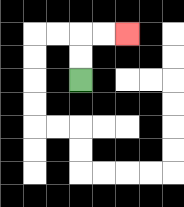{'start': '[3, 3]', 'end': '[5, 1]', 'path_directions': 'U,U,R,R', 'path_coordinates': '[[3, 3], [3, 2], [3, 1], [4, 1], [5, 1]]'}